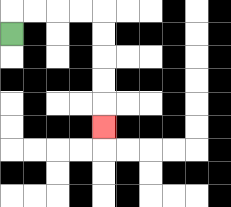{'start': '[0, 1]', 'end': '[4, 5]', 'path_directions': 'U,R,R,R,R,D,D,D,D,D', 'path_coordinates': '[[0, 1], [0, 0], [1, 0], [2, 0], [3, 0], [4, 0], [4, 1], [4, 2], [4, 3], [4, 4], [4, 5]]'}